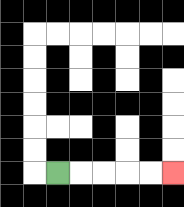{'start': '[2, 7]', 'end': '[7, 7]', 'path_directions': 'R,R,R,R,R', 'path_coordinates': '[[2, 7], [3, 7], [4, 7], [5, 7], [6, 7], [7, 7]]'}